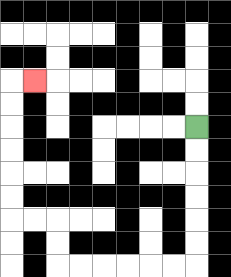{'start': '[8, 5]', 'end': '[1, 3]', 'path_directions': 'D,D,D,D,D,D,L,L,L,L,L,L,U,U,L,L,U,U,U,U,U,U,R', 'path_coordinates': '[[8, 5], [8, 6], [8, 7], [8, 8], [8, 9], [8, 10], [8, 11], [7, 11], [6, 11], [5, 11], [4, 11], [3, 11], [2, 11], [2, 10], [2, 9], [1, 9], [0, 9], [0, 8], [0, 7], [0, 6], [0, 5], [0, 4], [0, 3], [1, 3]]'}